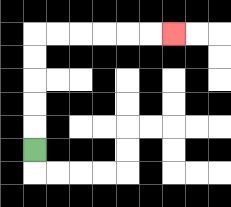{'start': '[1, 6]', 'end': '[7, 1]', 'path_directions': 'U,U,U,U,U,R,R,R,R,R,R', 'path_coordinates': '[[1, 6], [1, 5], [1, 4], [1, 3], [1, 2], [1, 1], [2, 1], [3, 1], [4, 1], [5, 1], [6, 1], [7, 1]]'}